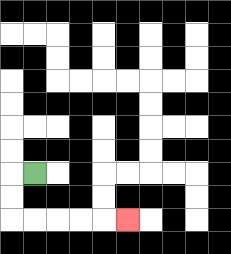{'start': '[1, 7]', 'end': '[5, 9]', 'path_directions': 'L,D,D,R,R,R,R,R', 'path_coordinates': '[[1, 7], [0, 7], [0, 8], [0, 9], [1, 9], [2, 9], [3, 9], [4, 9], [5, 9]]'}